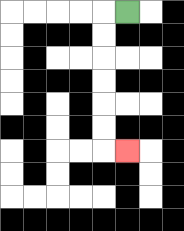{'start': '[5, 0]', 'end': '[5, 6]', 'path_directions': 'L,D,D,D,D,D,D,R', 'path_coordinates': '[[5, 0], [4, 0], [4, 1], [4, 2], [4, 3], [4, 4], [4, 5], [4, 6], [5, 6]]'}